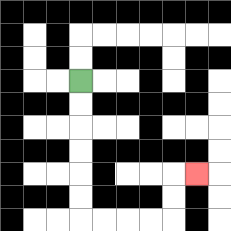{'start': '[3, 3]', 'end': '[8, 7]', 'path_directions': 'D,D,D,D,D,D,R,R,R,R,U,U,R', 'path_coordinates': '[[3, 3], [3, 4], [3, 5], [3, 6], [3, 7], [3, 8], [3, 9], [4, 9], [5, 9], [6, 9], [7, 9], [7, 8], [7, 7], [8, 7]]'}